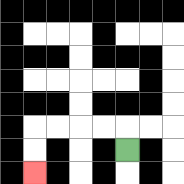{'start': '[5, 6]', 'end': '[1, 7]', 'path_directions': 'U,L,L,L,L,D,D', 'path_coordinates': '[[5, 6], [5, 5], [4, 5], [3, 5], [2, 5], [1, 5], [1, 6], [1, 7]]'}